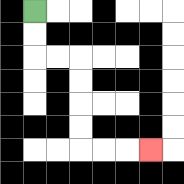{'start': '[1, 0]', 'end': '[6, 6]', 'path_directions': 'D,D,R,R,D,D,D,D,R,R,R', 'path_coordinates': '[[1, 0], [1, 1], [1, 2], [2, 2], [3, 2], [3, 3], [3, 4], [3, 5], [3, 6], [4, 6], [5, 6], [6, 6]]'}